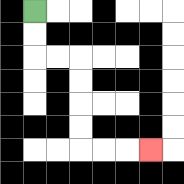{'start': '[1, 0]', 'end': '[6, 6]', 'path_directions': 'D,D,R,R,D,D,D,D,R,R,R', 'path_coordinates': '[[1, 0], [1, 1], [1, 2], [2, 2], [3, 2], [3, 3], [3, 4], [3, 5], [3, 6], [4, 6], [5, 6], [6, 6]]'}